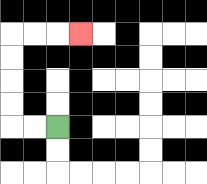{'start': '[2, 5]', 'end': '[3, 1]', 'path_directions': 'L,L,U,U,U,U,R,R,R', 'path_coordinates': '[[2, 5], [1, 5], [0, 5], [0, 4], [0, 3], [0, 2], [0, 1], [1, 1], [2, 1], [3, 1]]'}